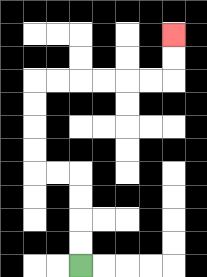{'start': '[3, 11]', 'end': '[7, 1]', 'path_directions': 'U,U,U,U,L,L,U,U,U,U,R,R,R,R,R,R,U,U', 'path_coordinates': '[[3, 11], [3, 10], [3, 9], [3, 8], [3, 7], [2, 7], [1, 7], [1, 6], [1, 5], [1, 4], [1, 3], [2, 3], [3, 3], [4, 3], [5, 3], [6, 3], [7, 3], [7, 2], [7, 1]]'}